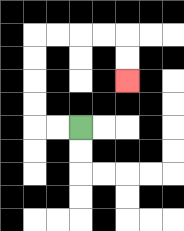{'start': '[3, 5]', 'end': '[5, 3]', 'path_directions': 'L,L,U,U,U,U,R,R,R,R,D,D', 'path_coordinates': '[[3, 5], [2, 5], [1, 5], [1, 4], [1, 3], [1, 2], [1, 1], [2, 1], [3, 1], [4, 1], [5, 1], [5, 2], [5, 3]]'}